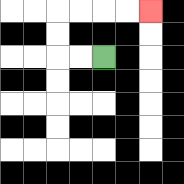{'start': '[4, 2]', 'end': '[6, 0]', 'path_directions': 'L,L,U,U,R,R,R,R', 'path_coordinates': '[[4, 2], [3, 2], [2, 2], [2, 1], [2, 0], [3, 0], [4, 0], [5, 0], [6, 0]]'}